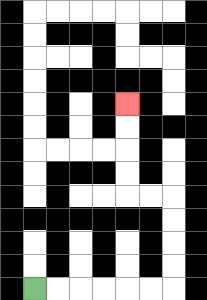{'start': '[1, 12]', 'end': '[5, 4]', 'path_directions': 'R,R,R,R,R,R,U,U,U,U,L,L,U,U,U,U', 'path_coordinates': '[[1, 12], [2, 12], [3, 12], [4, 12], [5, 12], [6, 12], [7, 12], [7, 11], [7, 10], [7, 9], [7, 8], [6, 8], [5, 8], [5, 7], [5, 6], [5, 5], [5, 4]]'}